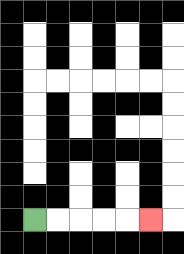{'start': '[1, 9]', 'end': '[6, 9]', 'path_directions': 'R,R,R,R,R', 'path_coordinates': '[[1, 9], [2, 9], [3, 9], [4, 9], [5, 9], [6, 9]]'}